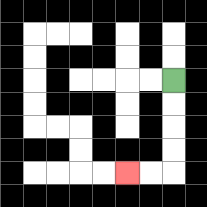{'start': '[7, 3]', 'end': '[5, 7]', 'path_directions': 'D,D,D,D,L,L', 'path_coordinates': '[[7, 3], [7, 4], [7, 5], [7, 6], [7, 7], [6, 7], [5, 7]]'}